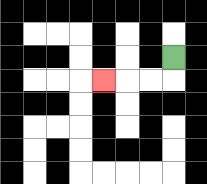{'start': '[7, 2]', 'end': '[4, 3]', 'path_directions': 'D,L,L,L', 'path_coordinates': '[[7, 2], [7, 3], [6, 3], [5, 3], [4, 3]]'}